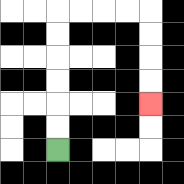{'start': '[2, 6]', 'end': '[6, 4]', 'path_directions': 'U,U,U,U,U,U,R,R,R,R,D,D,D,D', 'path_coordinates': '[[2, 6], [2, 5], [2, 4], [2, 3], [2, 2], [2, 1], [2, 0], [3, 0], [4, 0], [5, 0], [6, 0], [6, 1], [6, 2], [6, 3], [6, 4]]'}